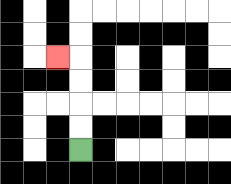{'start': '[3, 6]', 'end': '[2, 2]', 'path_directions': 'U,U,U,U,L', 'path_coordinates': '[[3, 6], [3, 5], [3, 4], [3, 3], [3, 2], [2, 2]]'}